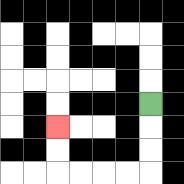{'start': '[6, 4]', 'end': '[2, 5]', 'path_directions': 'D,D,D,L,L,L,L,U,U', 'path_coordinates': '[[6, 4], [6, 5], [6, 6], [6, 7], [5, 7], [4, 7], [3, 7], [2, 7], [2, 6], [2, 5]]'}